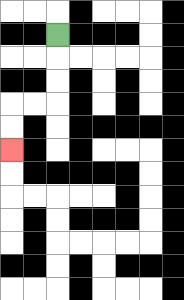{'start': '[2, 1]', 'end': '[0, 6]', 'path_directions': 'D,D,D,L,L,D,D', 'path_coordinates': '[[2, 1], [2, 2], [2, 3], [2, 4], [1, 4], [0, 4], [0, 5], [0, 6]]'}